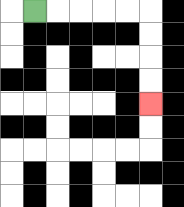{'start': '[1, 0]', 'end': '[6, 4]', 'path_directions': 'R,R,R,R,R,D,D,D,D', 'path_coordinates': '[[1, 0], [2, 0], [3, 0], [4, 0], [5, 0], [6, 0], [6, 1], [6, 2], [6, 3], [6, 4]]'}